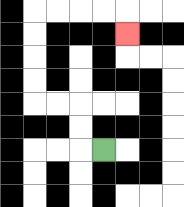{'start': '[4, 6]', 'end': '[5, 1]', 'path_directions': 'L,U,U,L,L,U,U,U,U,R,R,R,R,D', 'path_coordinates': '[[4, 6], [3, 6], [3, 5], [3, 4], [2, 4], [1, 4], [1, 3], [1, 2], [1, 1], [1, 0], [2, 0], [3, 0], [4, 0], [5, 0], [5, 1]]'}